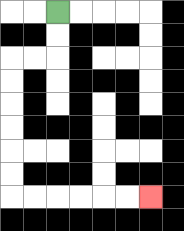{'start': '[2, 0]', 'end': '[6, 8]', 'path_directions': 'D,D,L,L,D,D,D,D,D,D,R,R,R,R,R,R', 'path_coordinates': '[[2, 0], [2, 1], [2, 2], [1, 2], [0, 2], [0, 3], [0, 4], [0, 5], [0, 6], [0, 7], [0, 8], [1, 8], [2, 8], [3, 8], [4, 8], [5, 8], [6, 8]]'}